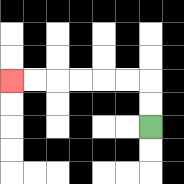{'start': '[6, 5]', 'end': '[0, 3]', 'path_directions': 'U,U,L,L,L,L,L,L', 'path_coordinates': '[[6, 5], [6, 4], [6, 3], [5, 3], [4, 3], [3, 3], [2, 3], [1, 3], [0, 3]]'}